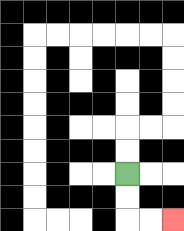{'start': '[5, 7]', 'end': '[7, 9]', 'path_directions': 'D,D,R,R', 'path_coordinates': '[[5, 7], [5, 8], [5, 9], [6, 9], [7, 9]]'}